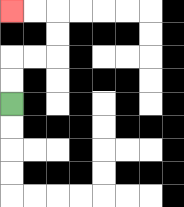{'start': '[0, 4]', 'end': '[0, 0]', 'path_directions': 'U,U,R,R,U,U,L,L', 'path_coordinates': '[[0, 4], [0, 3], [0, 2], [1, 2], [2, 2], [2, 1], [2, 0], [1, 0], [0, 0]]'}